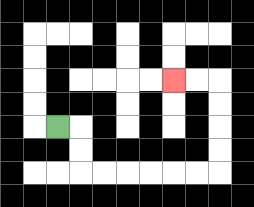{'start': '[2, 5]', 'end': '[7, 3]', 'path_directions': 'R,D,D,R,R,R,R,R,R,U,U,U,U,L,L', 'path_coordinates': '[[2, 5], [3, 5], [3, 6], [3, 7], [4, 7], [5, 7], [6, 7], [7, 7], [8, 7], [9, 7], [9, 6], [9, 5], [9, 4], [9, 3], [8, 3], [7, 3]]'}